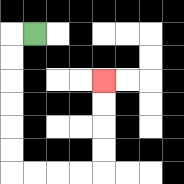{'start': '[1, 1]', 'end': '[4, 3]', 'path_directions': 'L,D,D,D,D,D,D,R,R,R,R,U,U,U,U', 'path_coordinates': '[[1, 1], [0, 1], [0, 2], [0, 3], [0, 4], [0, 5], [0, 6], [0, 7], [1, 7], [2, 7], [3, 7], [4, 7], [4, 6], [4, 5], [4, 4], [4, 3]]'}